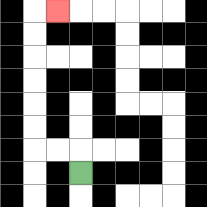{'start': '[3, 7]', 'end': '[2, 0]', 'path_directions': 'U,L,L,U,U,U,U,U,U,R', 'path_coordinates': '[[3, 7], [3, 6], [2, 6], [1, 6], [1, 5], [1, 4], [1, 3], [1, 2], [1, 1], [1, 0], [2, 0]]'}